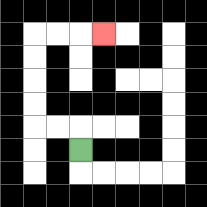{'start': '[3, 6]', 'end': '[4, 1]', 'path_directions': 'U,L,L,U,U,U,U,R,R,R', 'path_coordinates': '[[3, 6], [3, 5], [2, 5], [1, 5], [1, 4], [1, 3], [1, 2], [1, 1], [2, 1], [3, 1], [4, 1]]'}